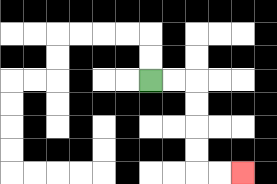{'start': '[6, 3]', 'end': '[10, 7]', 'path_directions': 'R,R,D,D,D,D,R,R', 'path_coordinates': '[[6, 3], [7, 3], [8, 3], [8, 4], [8, 5], [8, 6], [8, 7], [9, 7], [10, 7]]'}